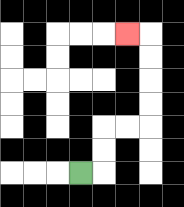{'start': '[3, 7]', 'end': '[5, 1]', 'path_directions': 'R,U,U,R,R,U,U,U,U,L', 'path_coordinates': '[[3, 7], [4, 7], [4, 6], [4, 5], [5, 5], [6, 5], [6, 4], [6, 3], [6, 2], [6, 1], [5, 1]]'}